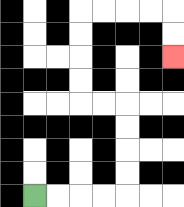{'start': '[1, 8]', 'end': '[7, 2]', 'path_directions': 'R,R,R,R,U,U,U,U,L,L,U,U,U,U,R,R,R,R,D,D', 'path_coordinates': '[[1, 8], [2, 8], [3, 8], [4, 8], [5, 8], [5, 7], [5, 6], [5, 5], [5, 4], [4, 4], [3, 4], [3, 3], [3, 2], [3, 1], [3, 0], [4, 0], [5, 0], [6, 0], [7, 0], [7, 1], [7, 2]]'}